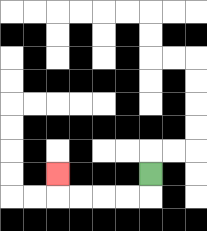{'start': '[6, 7]', 'end': '[2, 7]', 'path_directions': 'D,L,L,L,L,U', 'path_coordinates': '[[6, 7], [6, 8], [5, 8], [4, 8], [3, 8], [2, 8], [2, 7]]'}